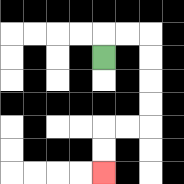{'start': '[4, 2]', 'end': '[4, 7]', 'path_directions': 'U,R,R,D,D,D,D,L,L,D,D', 'path_coordinates': '[[4, 2], [4, 1], [5, 1], [6, 1], [6, 2], [6, 3], [6, 4], [6, 5], [5, 5], [4, 5], [4, 6], [4, 7]]'}